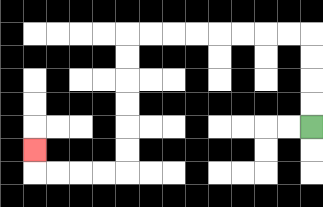{'start': '[13, 5]', 'end': '[1, 6]', 'path_directions': 'U,U,U,U,L,L,L,L,L,L,L,L,D,D,D,D,D,D,L,L,L,L,U', 'path_coordinates': '[[13, 5], [13, 4], [13, 3], [13, 2], [13, 1], [12, 1], [11, 1], [10, 1], [9, 1], [8, 1], [7, 1], [6, 1], [5, 1], [5, 2], [5, 3], [5, 4], [5, 5], [5, 6], [5, 7], [4, 7], [3, 7], [2, 7], [1, 7], [1, 6]]'}